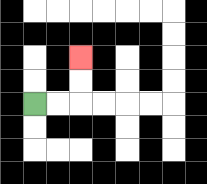{'start': '[1, 4]', 'end': '[3, 2]', 'path_directions': 'R,R,U,U', 'path_coordinates': '[[1, 4], [2, 4], [3, 4], [3, 3], [3, 2]]'}